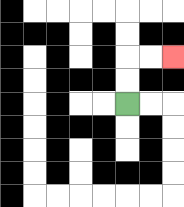{'start': '[5, 4]', 'end': '[7, 2]', 'path_directions': 'U,U,R,R', 'path_coordinates': '[[5, 4], [5, 3], [5, 2], [6, 2], [7, 2]]'}